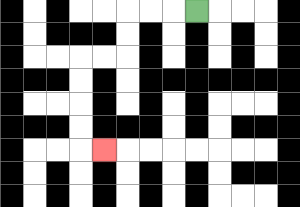{'start': '[8, 0]', 'end': '[4, 6]', 'path_directions': 'L,L,L,D,D,L,L,D,D,D,D,R', 'path_coordinates': '[[8, 0], [7, 0], [6, 0], [5, 0], [5, 1], [5, 2], [4, 2], [3, 2], [3, 3], [3, 4], [3, 5], [3, 6], [4, 6]]'}